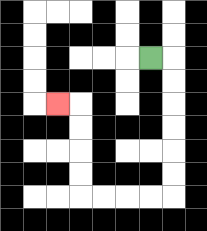{'start': '[6, 2]', 'end': '[2, 4]', 'path_directions': 'R,D,D,D,D,D,D,L,L,L,L,U,U,U,U,L', 'path_coordinates': '[[6, 2], [7, 2], [7, 3], [7, 4], [7, 5], [7, 6], [7, 7], [7, 8], [6, 8], [5, 8], [4, 8], [3, 8], [3, 7], [3, 6], [3, 5], [3, 4], [2, 4]]'}